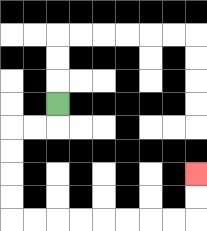{'start': '[2, 4]', 'end': '[8, 7]', 'path_directions': 'D,L,L,D,D,D,D,R,R,R,R,R,R,R,R,U,U', 'path_coordinates': '[[2, 4], [2, 5], [1, 5], [0, 5], [0, 6], [0, 7], [0, 8], [0, 9], [1, 9], [2, 9], [3, 9], [4, 9], [5, 9], [6, 9], [7, 9], [8, 9], [8, 8], [8, 7]]'}